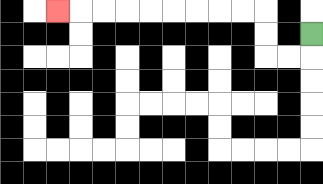{'start': '[13, 1]', 'end': '[2, 0]', 'path_directions': 'D,L,L,U,U,L,L,L,L,L,L,L,L,L', 'path_coordinates': '[[13, 1], [13, 2], [12, 2], [11, 2], [11, 1], [11, 0], [10, 0], [9, 0], [8, 0], [7, 0], [6, 0], [5, 0], [4, 0], [3, 0], [2, 0]]'}